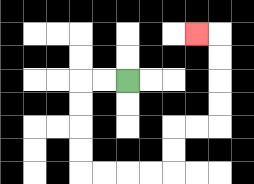{'start': '[5, 3]', 'end': '[8, 1]', 'path_directions': 'L,L,D,D,D,D,R,R,R,R,U,U,R,R,U,U,U,U,L', 'path_coordinates': '[[5, 3], [4, 3], [3, 3], [3, 4], [3, 5], [3, 6], [3, 7], [4, 7], [5, 7], [6, 7], [7, 7], [7, 6], [7, 5], [8, 5], [9, 5], [9, 4], [9, 3], [9, 2], [9, 1], [8, 1]]'}